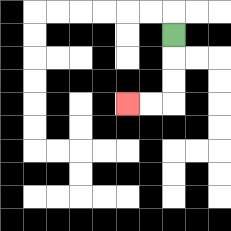{'start': '[7, 1]', 'end': '[5, 4]', 'path_directions': 'D,D,D,L,L', 'path_coordinates': '[[7, 1], [7, 2], [7, 3], [7, 4], [6, 4], [5, 4]]'}